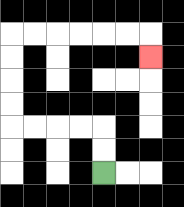{'start': '[4, 7]', 'end': '[6, 2]', 'path_directions': 'U,U,L,L,L,L,U,U,U,U,R,R,R,R,R,R,D', 'path_coordinates': '[[4, 7], [4, 6], [4, 5], [3, 5], [2, 5], [1, 5], [0, 5], [0, 4], [0, 3], [0, 2], [0, 1], [1, 1], [2, 1], [3, 1], [4, 1], [5, 1], [6, 1], [6, 2]]'}